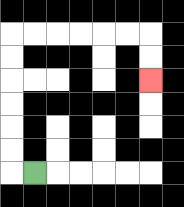{'start': '[1, 7]', 'end': '[6, 3]', 'path_directions': 'L,U,U,U,U,U,U,R,R,R,R,R,R,D,D', 'path_coordinates': '[[1, 7], [0, 7], [0, 6], [0, 5], [0, 4], [0, 3], [0, 2], [0, 1], [1, 1], [2, 1], [3, 1], [4, 1], [5, 1], [6, 1], [6, 2], [6, 3]]'}